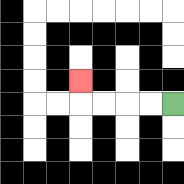{'start': '[7, 4]', 'end': '[3, 3]', 'path_directions': 'L,L,L,L,U', 'path_coordinates': '[[7, 4], [6, 4], [5, 4], [4, 4], [3, 4], [3, 3]]'}